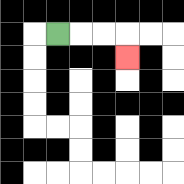{'start': '[2, 1]', 'end': '[5, 2]', 'path_directions': 'R,R,R,D', 'path_coordinates': '[[2, 1], [3, 1], [4, 1], [5, 1], [5, 2]]'}